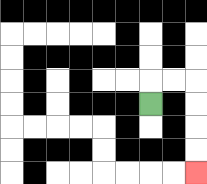{'start': '[6, 4]', 'end': '[8, 7]', 'path_directions': 'U,R,R,D,D,D,D', 'path_coordinates': '[[6, 4], [6, 3], [7, 3], [8, 3], [8, 4], [8, 5], [8, 6], [8, 7]]'}